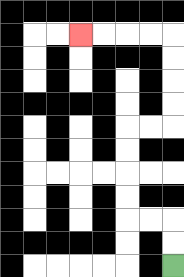{'start': '[7, 11]', 'end': '[3, 1]', 'path_directions': 'U,U,L,L,U,U,U,U,R,R,U,U,U,U,L,L,L,L', 'path_coordinates': '[[7, 11], [7, 10], [7, 9], [6, 9], [5, 9], [5, 8], [5, 7], [5, 6], [5, 5], [6, 5], [7, 5], [7, 4], [7, 3], [7, 2], [7, 1], [6, 1], [5, 1], [4, 1], [3, 1]]'}